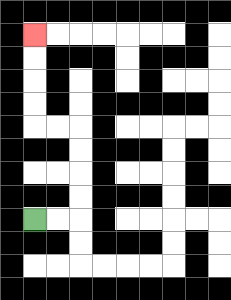{'start': '[1, 9]', 'end': '[1, 1]', 'path_directions': 'R,R,U,U,U,U,L,L,U,U,U,U', 'path_coordinates': '[[1, 9], [2, 9], [3, 9], [3, 8], [3, 7], [3, 6], [3, 5], [2, 5], [1, 5], [1, 4], [1, 3], [1, 2], [1, 1]]'}